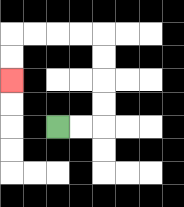{'start': '[2, 5]', 'end': '[0, 3]', 'path_directions': 'R,R,U,U,U,U,L,L,L,L,D,D', 'path_coordinates': '[[2, 5], [3, 5], [4, 5], [4, 4], [4, 3], [4, 2], [4, 1], [3, 1], [2, 1], [1, 1], [0, 1], [0, 2], [0, 3]]'}